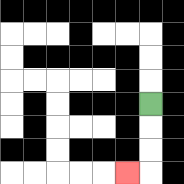{'start': '[6, 4]', 'end': '[5, 7]', 'path_directions': 'D,D,D,L', 'path_coordinates': '[[6, 4], [6, 5], [6, 6], [6, 7], [5, 7]]'}